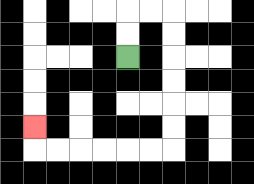{'start': '[5, 2]', 'end': '[1, 5]', 'path_directions': 'U,U,R,R,D,D,D,D,D,D,L,L,L,L,L,L,U', 'path_coordinates': '[[5, 2], [5, 1], [5, 0], [6, 0], [7, 0], [7, 1], [7, 2], [7, 3], [7, 4], [7, 5], [7, 6], [6, 6], [5, 6], [4, 6], [3, 6], [2, 6], [1, 6], [1, 5]]'}